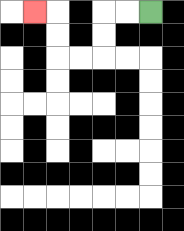{'start': '[6, 0]', 'end': '[1, 0]', 'path_directions': 'L,L,D,D,L,L,U,U,L', 'path_coordinates': '[[6, 0], [5, 0], [4, 0], [4, 1], [4, 2], [3, 2], [2, 2], [2, 1], [2, 0], [1, 0]]'}